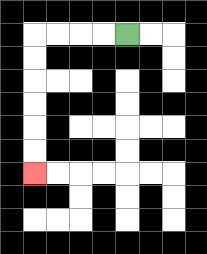{'start': '[5, 1]', 'end': '[1, 7]', 'path_directions': 'L,L,L,L,D,D,D,D,D,D', 'path_coordinates': '[[5, 1], [4, 1], [3, 1], [2, 1], [1, 1], [1, 2], [1, 3], [1, 4], [1, 5], [1, 6], [1, 7]]'}